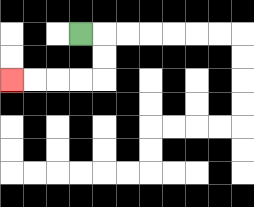{'start': '[3, 1]', 'end': '[0, 3]', 'path_directions': 'R,D,D,L,L,L,L', 'path_coordinates': '[[3, 1], [4, 1], [4, 2], [4, 3], [3, 3], [2, 3], [1, 3], [0, 3]]'}